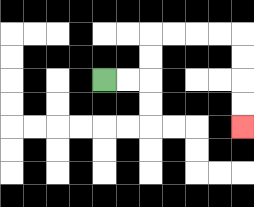{'start': '[4, 3]', 'end': '[10, 5]', 'path_directions': 'R,R,U,U,R,R,R,R,D,D,D,D', 'path_coordinates': '[[4, 3], [5, 3], [6, 3], [6, 2], [6, 1], [7, 1], [8, 1], [9, 1], [10, 1], [10, 2], [10, 3], [10, 4], [10, 5]]'}